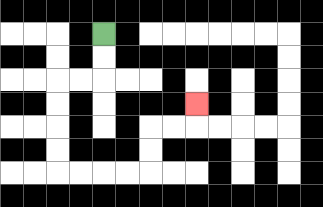{'start': '[4, 1]', 'end': '[8, 4]', 'path_directions': 'D,D,L,L,D,D,D,D,R,R,R,R,U,U,R,R,U', 'path_coordinates': '[[4, 1], [4, 2], [4, 3], [3, 3], [2, 3], [2, 4], [2, 5], [2, 6], [2, 7], [3, 7], [4, 7], [5, 7], [6, 7], [6, 6], [6, 5], [7, 5], [8, 5], [8, 4]]'}